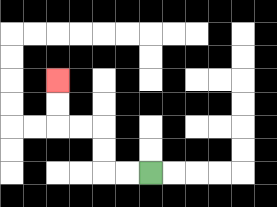{'start': '[6, 7]', 'end': '[2, 3]', 'path_directions': 'L,L,U,U,L,L,U,U', 'path_coordinates': '[[6, 7], [5, 7], [4, 7], [4, 6], [4, 5], [3, 5], [2, 5], [2, 4], [2, 3]]'}